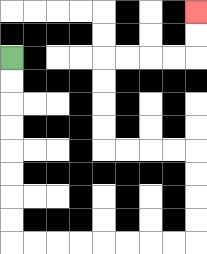{'start': '[0, 2]', 'end': '[8, 0]', 'path_directions': 'D,D,D,D,D,D,D,D,R,R,R,R,R,R,R,R,U,U,U,U,L,L,L,L,U,U,U,U,R,R,R,R,U,U', 'path_coordinates': '[[0, 2], [0, 3], [0, 4], [0, 5], [0, 6], [0, 7], [0, 8], [0, 9], [0, 10], [1, 10], [2, 10], [3, 10], [4, 10], [5, 10], [6, 10], [7, 10], [8, 10], [8, 9], [8, 8], [8, 7], [8, 6], [7, 6], [6, 6], [5, 6], [4, 6], [4, 5], [4, 4], [4, 3], [4, 2], [5, 2], [6, 2], [7, 2], [8, 2], [8, 1], [8, 0]]'}